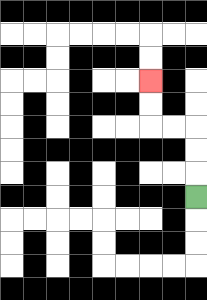{'start': '[8, 8]', 'end': '[6, 3]', 'path_directions': 'U,U,U,L,L,U,U', 'path_coordinates': '[[8, 8], [8, 7], [8, 6], [8, 5], [7, 5], [6, 5], [6, 4], [6, 3]]'}